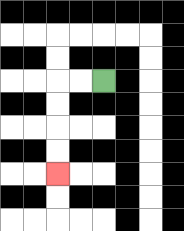{'start': '[4, 3]', 'end': '[2, 7]', 'path_directions': 'L,L,D,D,D,D', 'path_coordinates': '[[4, 3], [3, 3], [2, 3], [2, 4], [2, 5], [2, 6], [2, 7]]'}